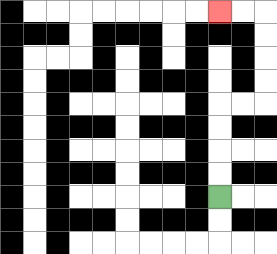{'start': '[9, 8]', 'end': '[9, 0]', 'path_directions': 'U,U,U,U,R,R,U,U,U,U,L,L', 'path_coordinates': '[[9, 8], [9, 7], [9, 6], [9, 5], [9, 4], [10, 4], [11, 4], [11, 3], [11, 2], [11, 1], [11, 0], [10, 0], [9, 0]]'}